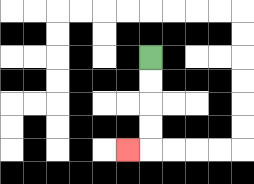{'start': '[6, 2]', 'end': '[5, 6]', 'path_directions': 'D,D,D,D,L', 'path_coordinates': '[[6, 2], [6, 3], [6, 4], [6, 5], [6, 6], [5, 6]]'}